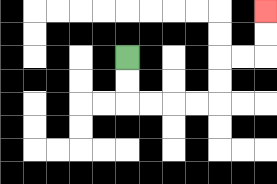{'start': '[5, 2]', 'end': '[11, 0]', 'path_directions': 'D,D,R,R,R,R,U,U,R,R,U,U', 'path_coordinates': '[[5, 2], [5, 3], [5, 4], [6, 4], [7, 4], [8, 4], [9, 4], [9, 3], [9, 2], [10, 2], [11, 2], [11, 1], [11, 0]]'}